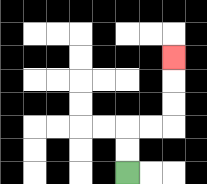{'start': '[5, 7]', 'end': '[7, 2]', 'path_directions': 'U,U,R,R,U,U,U', 'path_coordinates': '[[5, 7], [5, 6], [5, 5], [6, 5], [7, 5], [7, 4], [7, 3], [7, 2]]'}